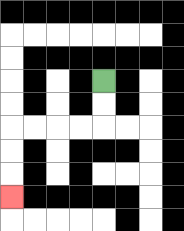{'start': '[4, 3]', 'end': '[0, 8]', 'path_directions': 'D,D,L,L,L,L,D,D,D', 'path_coordinates': '[[4, 3], [4, 4], [4, 5], [3, 5], [2, 5], [1, 5], [0, 5], [0, 6], [0, 7], [0, 8]]'}